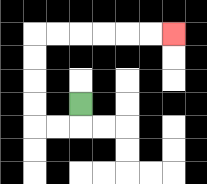{'start': '[3, 4]', 'end': '[7, 1]', 'path_directions': 'D,L,L,U,U,U,U,R,R,R,R,R,R', 'path_coordinates': '[[3, 4], [3, 5], [2, 5], [1, 5], [1, 4], [1, 3], [1, 2], [1, 1], [2, 1], [3, 1], [4, 1], [5, 1], [6, 1], [7, 1]]'}